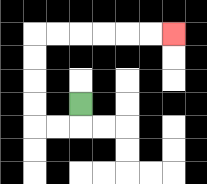{'start': '[3, 4]', 'end': '[7, 1]', 'path_directions': 'D,L,L,U,U,U,U,R,R,R,R,R,R', 'path_coordinates': '[[3, 4], [3, 5], [2, 5], [1, 5], [1, 4], [1, 3], [1, 2], [1, 1], [2, 1], [3, 1], [4, 1], [5, 1], [6, 1], [7, 1]]'}